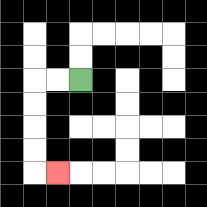{'start': '[3, 3]', 'end': '[2, 7]', 'path_directions': 'L,L,D,D,D,D,R', 'path_coordinates': '[[3, 3], [2, 3], [1, 3], [1, 4], [1, 5], [1, 6], [1, 7], [2, 7]]'}